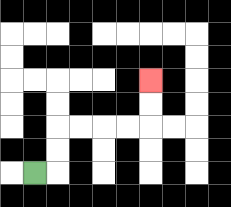{'start': '[1, 7]', 'end': '[6, 3]', 'path_directions': 'R,U,U,R,R,R,R,U,U', 'path_coordinates': '[[1, 7], [2, 7], [2, 6], [2, 5], [3, 5], [4, 5], [5, 5], [6, 5], [6, 4], [6, 3]]'}